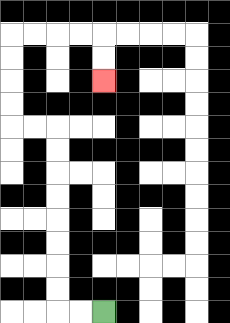{'start': '[4, 13]', 'end': '[4, 3]', 'path_directions': 'L,L,U,U,U,U,U,U,U,U,L,L,U,U,U,U,R,R,R,R,D,D', 'path_coordinates': '[[4, 13], [3, 13], [2, 13], [2, 12], [2, 11], [2, 10], [2, 9], [2, 8], [2, 7], [2, 6], [2, 5], [1, 5], [0, 5], [0, 4], [0, 3], [0, 2], [0, 1], [1, 1], [2, 1], [3, 1], [4, 1], [4, 2], [4, 3]]'}